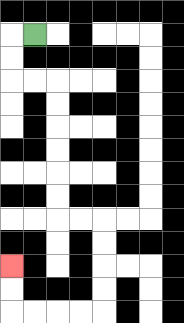{'start': '[1, 1]', 'end': '[0, 11]', 'path_directions': 'L,D,D,R,R,D,D,D,D,D,D,R,R,D,D,D,D,L,L,L,L,U,U', 'path_coordinates': '[[1, 1], [0, 1], [0, 2], [0, 3], [1, 3], [2, 3], [2, 4], [2, 5], [2, 6], [2, 7], [2, 8], [2, 9], [3, 9], [4, 9], [4, 10], [4, 11], [4, 12], [4, 13], [3, 13], [2, 13], [1, 13], [0, 13], [0, 12], [0, 11]]'}